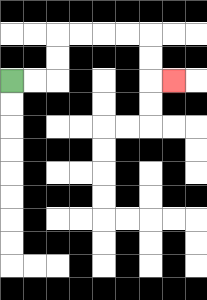{'start': '[0, 3]', 'end': '[7, 3]', 'path_directions': 'R,R,U,U,R,R,R,R,D,D,R', 'path_coordinates': '[[0, 3], [1, 3], [2, 3], [2, 2], [2, 1], [3, 1], [4, 1], [5, 1], [6, 1], [6, 2], [6, 3], [7, 3]]'}